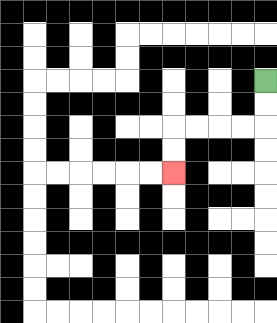{'start': '[11, 3]', 'end': '[7, 7]', 'path_directions': 'D,D,L,L,L,L,D,D', 'path_coordinates': '[[11, 3], [11, 4], [11, 5], [10, 5], [9, 5], [8, 5], [7, 5], [7, 6], [7, 7]]'}